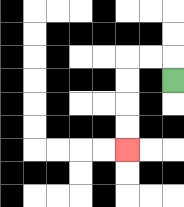{'start': '[7, 3]', 'end': '[5, 6]', 'path_directions': 'U,L,L,D,D,D,D', 'path_coordinates': '[[7, 3], [7, 2], [6, 2], [5, 2], [5, 3], [5, 4], [5, 5], [5, 6]]'}